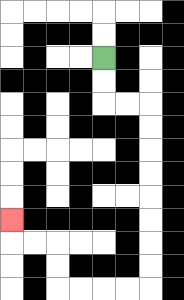{'start': '[4, 2]', 'end': '[0, 9]', 'path_directions': 'D,D,R,R,D,D,D,D,D,D,D,D,L,L,L,L,U,U,L,L,U', 'path_coordinates': '[[4, 2], [4, 3], [4, 4], [5, 4], [6, 4], [6, 5], [6, 6], [6, 7], [6, 8], [6, 9], [6, 10], [6, 11], [6, 12], [5, 12], [4, 12], [3, 12], [2, 12], [2, 11], [2, 10], [1, 10], [0, 10], [0, 9]]'}